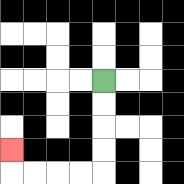{'start': '[4, 3]', 'end': '[0, 6]', 'path_directions': 'D,D,D,D,L,L,L,L,U', 'path_coordinates': '[[4, 3], [4, 4], [4, 5], [4, 6], [4, 7], [3, 7], [2, 7], [1, 7], [0, 7], [0, 6]]'}